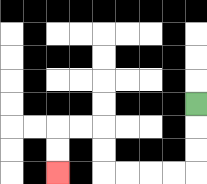{'start': '[8, 4]', 'end': '[2, 7]', 'path_directions': 'D,D,D,L,L,L,L,U,U,L,L,D,D', 'path_coordinates': '[[8, 4], [8, 5], [8, 6], [8, 7], [7, 7], [6, 7], [5, 7], [4, 7], [4, 6], [4, 5], [3, 5], [2, 5], [2, 6], [2, 7]]'}